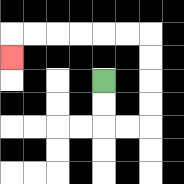{'start': '[4, 3]', 'end': '[0, 2]', 'path_directions': 'D,D,R,R,U,U,U,U,L,L,L,L,L,L,D', 'path_coordinates': '[[4, 3], [4, 4], [4, 5], [5, 5], [6, 5], [6, 4], [6, 3], [6, 2], [6, 1], [5, 1], [4, 1], [3, 1], [2, 1], [1, 1], [0, 1], [0, 2]]'}